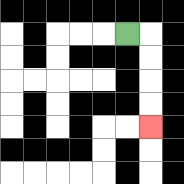{'start': '[5, 1]', 'end': '[6, 5]', 'path_directions': 'R,D,D,D,D', 'path_coordinates': '[[5, 1], [6, 1], [6, 2], [6, 3], [6, 4], [6, 5]]'}